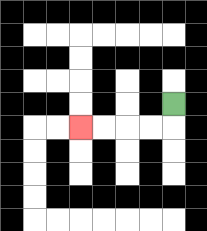{'start': '[7, 4]', 'end': '[3, 5]', 'path_directions': 'D,L,L,L,L', 'path_coordinates': '[[7, 4], [7, 5], [6, 5], [5, 5], [4, 5], [3, 5]]'}